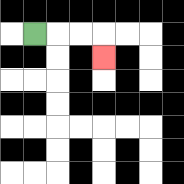{'start': '[1, 1]', 'end': '[4, 2]', 'path_directions': 'R,R,R,D', 'path_coordinates': '[[1, 1], [2, 1], [3, 1], [4, 1], [4, 2]]'}